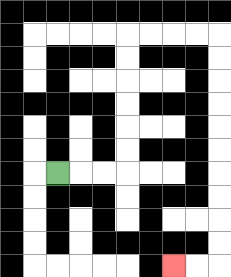{'start': '[2, 7]', 'end': '[7, 11]', 'path_directions': 'R,R,R,U,U,U,U,U,U,R,R,R,R,D,D,D,D,D,D,D,D,D,D,L,L', 'path_coordinates': '[[2, 7], [3, 7], [4, 7], [5, 7], [5, 6], [5, 5], [5, 4], [5, 3], [5, 2], [5, 1], [6, 1], [7, 1], [8, 1], [9, 1], [9, 2], [9, 3], [9, 4], [9, 5], [9, 6], [9, 7], [9, 8], [9, 9], [9, 10], [9, 11], [8, 11], [7, 11]]'}